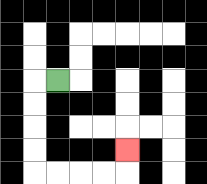{'start': '[2, 3]', 'end': '[5, 6]', 'path_directions': 'L,D,D,D,D,R,R,R,R,U', 'path_coordinates': '[[2, 3], [1, 3], [1, 4], [1, 5], [1, 6], [1, 7], [2, 7], [3, 7], [4, 7], [5, 7], [5, 6]]'}